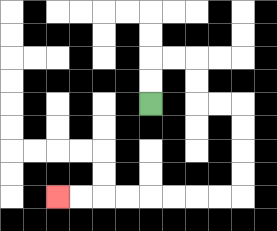{'start': '[6, 4]', 'end': '[2, 8]', 'path_directions': 'U,U,R,R,D,D,R,R,D,D,D,D,L,L,L,L,L,L,L,L', 'path_coordinates': '[[6, 4], [6, 3], [6, 2], [7, 2], [8, 2], [8, 3], [8, 4], [9, 4], [10, 4], [10, 5], [10, 6], [10, 7], [10, 8], [9, 8], [8, 8], [7, 8], [6, 8], [5, 8], [4, 8], [3, 8], [2, 8]]'}